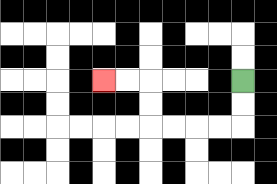{'start': '[10, 3]', 'end': '[4, 3]', 'path_directions': 'D,D,L,L,L,L,U,U,L,L', 'path_coordinates': '[[10, 3], [10, 4], [10, 5], [9, 5], [8, 5], [7, 5], [6, 5], [6, 4], [6, 3], [5, 3], [4, 3]]'}